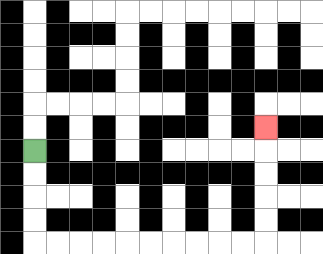{'start': '[1, 6]', 'end': '[11, 5]', 'path_directions': 'D,D,D,D,R,R,R,R,R,R,R,R,R,R,U,U,U,U,U', 'path_coordinates': '[[1, 6], [1, 7], [1, 8], [1, 9], [1, 10], [2, 10], [3, 10], [4, 10], [5, 10], [6, 10], [7, 10], [8, 10], [9, 10], [10, 10], [11, 10], [11, 9], [11, 8], [11, 7], [11, 6], [11, 5]]'}